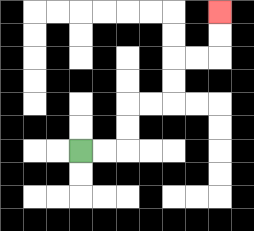{'start': '[3, 6]', 'end': '[9, 0]', 'path_directions': 'R,R,U,U,R,R,U,U,R,R,U,U', 'path_coordinates': '[[3, 6], [4, 6], [5, 6], [5, 5], [5, 4], [6, 4], [7, 4], [7, 3], [7, 2], [8, 2], [9, 2], [9, 1], [9, 0]]'}